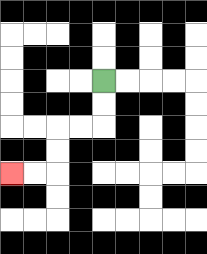{'start': '[4, 3]', 'end': '[0, 7]', 'path_directions': 'D,D,L,L,D,D,L,L', 'path_coordinates': '[[4, 3], [4, 4], [4, 5], [3, 5], [2, 5], [2, 6], [2, 7], [1, 7], [0, 7]]'}